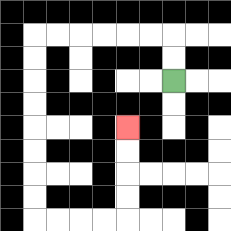{'start': '[7, 3]', 'end': '[5, 5]', 'path_directions': 'U,U,L,L,L,L,L,L,D,D,D,D,D,D,D,D,R,R,R,R,U,U,U,U', 'path_coordinates': '[[7, 3], [7, 2], [7, 1], [6, 1], [5, 1], [4, 1], [3, 1], [2, 1], [1, 1], [1, 2], [1, 3], [1, 4], [1, 5], [1, 6], [1, 7], [1, 8], [1, 9], [2, 9], [3, 9], [4, 9], [5, 9], [5, 8], [5, 7], [5, 6], [5, 5]]'}